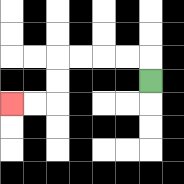{'start': '[6, 3]', 'end': '[0, 4]', 'path_directions': 'U,L,L,L,L,D,D,L,L', 'path_coordinates': '[[6, 3], [6, 2], [5, 2], [4, 2], [3, 2], [2, 2], [2, 3], [2, 4], [1, 4], [0, 4]]'}